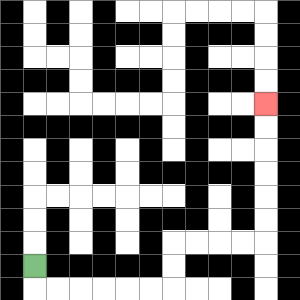{'start': '[1, 11]', 'end': '[11, 4]', 'path_directions': 'D,R,R,R,R,R,R,U,U,R,R,R,R,U,U,U,U,U,U', 'path_coordinates': '[[1, 11], [1, 12], [2, 12], [3, 12], [4, 12], [5, 12], [6, 12], [7, 12], [7, 11], [7, 10], [8, 10], [9, 10], [10, 10], [11, 10], [11, 9], [11, 8], [11, 7], [11, 6], [11, 5], [11, 4]]'}